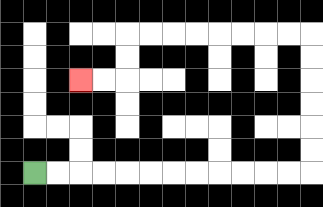{'start': '[1, 7]', 'end': '[3, 3]', 'path_directions': 'R,R,R,R,R,R,R,R,R,R,R,R,U,U,U,U,U,U,L,L,L,L,L,L,L,L,D,D,L,L', 'path_coordinates': '[[1, 7], [2, 7], [3, 7], [4, 7], [5, 7], [6, 7], [7, 7], [8, 7], [9, 7], [10, 7], [11, 7], [12, 7], [13, 7], [13, 6], [13, 5], [13, 4], [13, 3], [13, 2], [13, 1], [12, 1], [11, 1], [10, 1], [9, 1], [8, 1], [7, 1], [6, 1], [5, 1], [5, 2], [5, 3], [4, 3], [3, 3]]'}